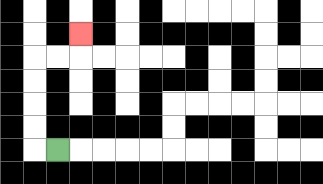{'start': '[2, 6]', 'end': '[3, 1]', 'path_directions': 'L,U,U,U,U,R,R,U', 'path_coordinates': '[[2, 6], [1, 6], [1, 5], [1, 4], [1, 3], [1, 2], [2, 2], [3, 2], [3, 1]]'}